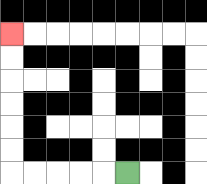{'start': '[5, 7]', 'end': '[0, 1]', 'path_directions': 'L,L,L,L,L,U,U,U,U,U,U', 'path_coordinates': '[[5, 7], [4, 7], [3, 7], [2, 7], [1, 7], [0, 7], [0, 6], [0, 5], [0, 4], [0, 3], [0, 2], [0, 1]]'}